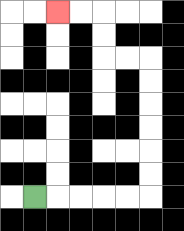{'start': '[1, 8]', 'end': '[2, 0]', 'path_directions': 'R,R,R,R,R,U,U,U,U,U,U,L,L,U,U,L,L', 'path_coordinates': '[[1, 8], [2, 8], [3, 8], [4, 8], [5, 8], [6, 8], [6, 7], [6, 6], [6, 5], [6, 4], [6, 3], [6, 2], [5, 2], [4, 2], [4, 1], [4, 0], [3, 0], [2, 0]]'}